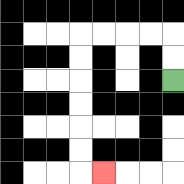{'start': '[7, 3]', 'end': '[4, 7]', 'path_directions': 'U,U,L,L,L,L,D,D,D,D,D,D,R', 'path_coordinates': '[[7, 3], [7, 2], [7, 1], [6, 1], [5, 1], [4, 1], [3, 1], [3, 2], [3, 3], [3, 4], [3, 5], [3, 6], [3, 7], [4, 7]]'}